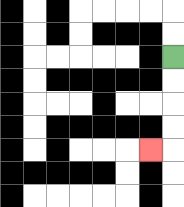{'start': '[7, 2]', 'end': '[6, 6]', 'path_directions': 'D,D,D,D,L', 'path_coordinates': '[[7, 2], [7, 3], [7, 4], [7, 5], [7, 6], [6, 6]]'}